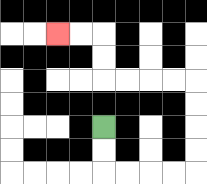{'start': '[4, 5]', 'end': '[2, 1]', 'path_directions': 'D,D,R,R,R,R,U,U,U,U,L,L,L,L,U,U,L,L', 'path_coordinates': '[[4, 5], [4, 6], [4, 7], [5, 7], [6, 7], [7, 7], [8, 7], [8, 6], [8, 5], [8, 4], [8, 3], [7, 3], [6, 3], [5, 3], [4, 3], [4, 2], [4, 1], [3, 1], [2, 1]]'}